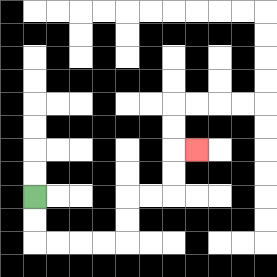{'start': '[1, 8]', 'end': '[8, 6]', 'path_directions': 'D,D,R,R,R,R,U,U,R,R,U,U,R', 'path_coordinates': '[[1, 8], [1, 9], [1, 10], [2, 10], [3, 10], [4, 10], [5, 10], [5, 9], [5, 8], [6, 8], [7, 8], [7, 7], [7, 6], [8, 6]]'}